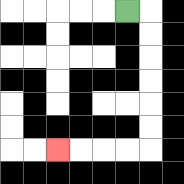{'start': '[5, 0]', 'end': '[2, 6]', 'path_directions': 'R,D,D,D,D,D,D,L,L,L,L', 'path_coordinates': '[[5, 0], [6, 0], [6, 1], [6, 2], [6, 3], [6, 4], [6, 5], [6, 6], [5, 6], [4, 6], [3, 6], [2, 6]]'}